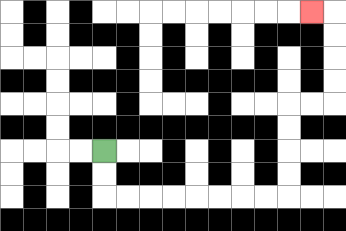{'start': '[4, 6]', 'end': '[13, 0]', 'path_directions': 'D,D,R,R,R,R,R,R,R,R,U,U,U,U,R,R,U,U,U,U,L', 'path_coordinates': '[[4, 6], [4, 7], [4, 8], [5, 8], [6, 8], [7, 8], [8, 8], [9, 8], [10, 8], [11, 8], [12, 8], [12, 7], [12, 6], [12, 5], [12, 4], [13, 4], [14, 4], [14, 3], [14, 2], [14, 1], [14, 0], [13, 0]]'}